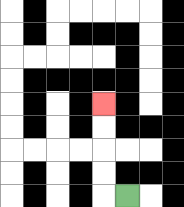{'start': '[5, 8]', 'end': '[4, 4]', 'path_directions': 'L,U,U,U,U', 'path_coordinates': '[[5, 8], [4, 8], [4, 7], [4, 6], [4, 5], [4, 4]]'}